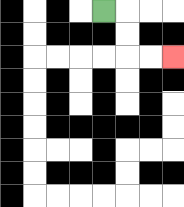{'start': '[4, 0]', 'end': '[7, 2]', 'path_directions': 'R,D,D,R,R', 'path_coordinates': '[[4, 0], [5, 0], [5, 1], [5, 2], [6, 2], [7, 2]]'}